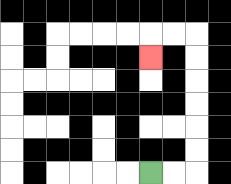{'start': '[6, 7]', 'end': '[6, 2]', 'path_directions': 'R,R,U,U,U,U,U,U,L,L,D', 'path_coordinates': '[[6, 7], [7, 7], [8, 7], [8, 6], [8, 5], [8, 4], [8, 3], [8, 2], [8, 1], [7, 1], [6, 1], [6, 2]]'}